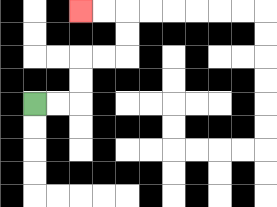{'start': '[1, 4]', 'end': '[3, 0]', 'path_directions': 'R,R,U,U,R,R,U,U,L,L', 'path_coordinates': '[[1, 4], [2, 4], [3, 4], [3, 3], [3, 2], [4, 2], [5, 2], [5, 1], [5, 0], [4, 0], [3, 0]]'}